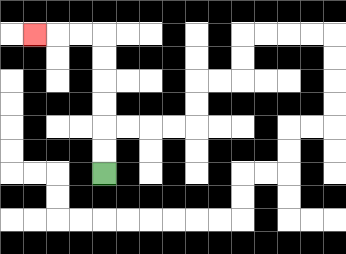{'start': '[4, 7]', 'end': '[1, 1]', 'path_directions': 'U,U,U,U,U,U,L,L,L', 'path_coordinates': '[[4, 7], [4, 6], [4, 5], [4, 4], [4, 3], [4, 2], [4, 1], [3, 1], [2, 1], [1, 1]]'}